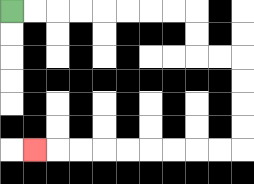{'start': '[0, 0]', 'end': '[1, 6]', 'path_directions': 'R,R,R,R,R,R,R,R,D,D,R,R,D,D,D,D,L,L,L,L,L,L,L,L,L', 'path_coordinates': '[[0, 0], [1, 0], [2, 0], [3, 0], [4, 0], [5, 0], [6, 0], [7, 0], [8, 0], [8, 1], [8, 2], [9, 2], [10, 2], [10, 3], [10, 4], [10, 5], [10, 6], [9, 6], [8, 6], [7, 6], [6, 6], [5, 6], [4, 6], [3, 6], [2, 6], [1, 6]]'}